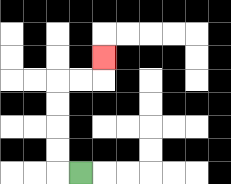{'start': '[3, 7]', 'end': '[4, 2]', 'path_directions': 'L,U,U,U,U,R,R,U', 'path_coordinates': '[[3, 7], [2, 7], [2, 6], [2, 5], [2, 4], [2, 3], [3, 3], [4, 3], [4, 2]]'}